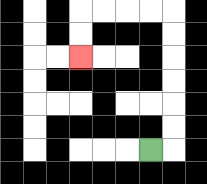{'start': '[6, 6]', 'end': '[3, 2]', 'path_directions': 'R,U,U,U,U,U,U,L,L,L,L,D,D', 'path_coordinates': '[[6, 6], [7, 6], [7, 5], [7, 4], [7, 3], [7, 2], [7, 1], [7, 0], [6, 0], [5, 0], [4, 0], [3, 0], [3, 1], [3, 2]]'}